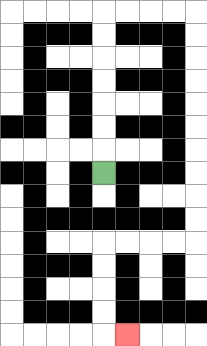{'start': '[4, 7]', 'end': '[5, 14]', 'path_directions': 'U,U,U,U,U,U,U,R,R,R,R,D,D,D,D,D,D,D,D,D,D,L,L,L,L,D,D,D,D,R', 'path_coordinates': '[[4, 7], [4, 6], [4, 5], [4, 4], [4, 3], [4, 2], [4, 1], [4, 0], [5, 0], [6, 0], [7, 0], [8, 0], [8, 1], [8, 2], [8, 3], [8, 4], [8, 5], [8, 6], [8, 7], [8, 8], [8, 9], [8, 10], [7, 10], [6, 10], [5, 10], [4, 10], [4, 11], [4, 12], [4, 13], [4, 14], [5, 14]]'}